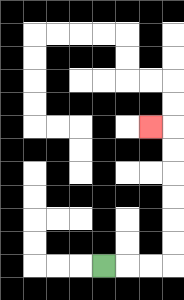{'start': '[4, 11]', 'end': '[6, 5]', 'path_directions': 'R,R,R,U,U,U,U,U,U,L', 'path_coordinates': '[[4, 11], [5, 11], [6, 11], [7, 11], [7, 10], [7, 9], [7, 8], [7, 7], [7, 6], [7, 5], [6, 5]]'}